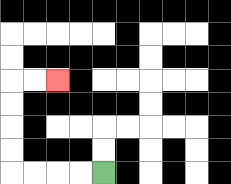{'start': '[4, 7]', 'end': '[2, 3]', 'path_directions': 'L,L,L,L,U,U,U,U,R,R', 'path_coordinates': '[[4, 7], [3, 7], [2, 7], [1, 7], [0, 7], [0, 6], [0, 5], [0, 4], [0, 3], [1, 3], [2, 3]]'}